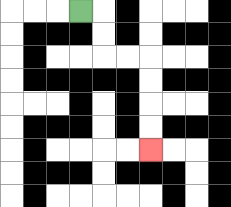{'start': '[3, 0]', 'end': '[6, 6]', 'path_directions': 'R,D,D,R,R,D,D,D,D', 'path_coordinates': '[[3, 0], [4, 0], [4, 1], [4, 2], [5, 2], [6, 2], [6, 3], [6, 4], [6, 5], [6, 6]]'}